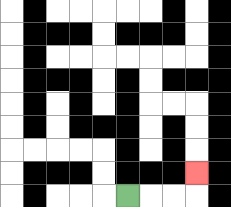{'start': '[5, 8]', 'end': '[8, 7]', 'path_directions': 'R,R,R,U', 'path_coordinates': '[[5, 8], [6, 8], [7, 8], [8, 8], [8, 7]]'}